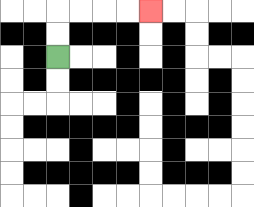{'start': '[2, 2]', 'end': '[6, 0]', 'path_directions': 'U,U,R,R,R,R', 'path_coordinates': '[[2, 2], [2, 1], [2, 0], [3, 0], [4, 0], [5, 0], [6, 0]]'}